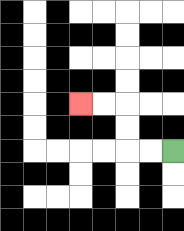{'start': '[7, 6]', 'end': '[3, 4]', 'path_directions': 'L,L,U,U,L,L', 'path_coordinates': '[[7, 6], [6, 6], [5, 6], [5, 5], [5, 4], [4, 4], [3, 4]]'}